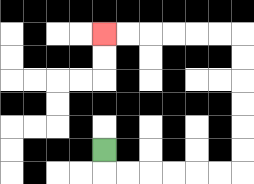{'start': '[4, 6]', 'end': '[4, 1]', 'path_directions': 'D,R,R,R,R,R,R,U,U,U,U,U,U,L,L,L,L,L,L', 'path_coordinates': '[[4, 6], [4, 7], [5, 7], [6, 7], [7, 7], [8, 7], [9, 7], [10, 7], [10, 6], [10, 5], [10, 4], [10, 3], [10, 2], [10, 1], [9, 1], [8, 1], [7, 1], [6, 1], [5, 1], [4, 1]]'}